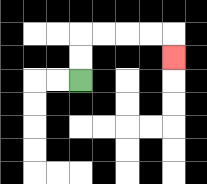{'start': '[3, 3]', 'end': '[7, 2]', 'path_directions': 'U,U,R,R,R,R,D', 'path_coordinates': '[[3, 3], [3, 2], [3, 1], [4, 1], [5, 1], [6, 1], [7, 1], [7, 2]]'}